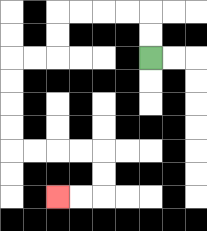{'start': '[6, 2]', 'end': '[2, 8]', 'path_directions': 'U,U,L,L,L,L,D,D,L,L,D,D,D,D,R,R,R,R,D,D,L,L', 'path_coordinates': '[[6, 2], [6, 1], [6, 0], [5, 0], [4, 0], [3, 0], [2, 0], [2, 1], [2, 2], [1, 2], [0, 2], [0, 3], [0, 4], [0, 5], [0, 6], [1, 6], [2, 6], [3, 6], [4, 6], [4, 7], [4, 8], [3, 8], [2, 8]]'}